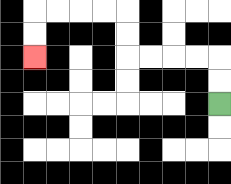{'start': '[9, 4]', 'end': '[1, 2]', 'path_directions': 'U,U,L,L,L,L,U,U,L,L,L,L,D,D', 'path_coordinates': '[[9, 4], [9, 3], [9, 2], [8, 2], [7, 2], [6, 2], [5, 2], [5, 1], [5, 0], [4, 0], [3, 0], [2, 0], [1, 0], [1, 1], [1, 2]]'}